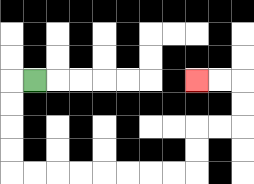{'start': '[1, 3]', 'end': '[8, 3]', 'path_directions': 'L,D,D,D,D,R,R,R,R,R,R,R,R,U,U,R,R,U,U,L,L', 'path_coordinates': '[[1, 3], [0, 3], [0, 4], [0, 5], [0, 6], [0, 7], [1, 7], [2, 7], [3, 7], [4, 7], [5, 7], [6, 7], [7, 7], [8, 7], [8, 6], [8, 5], [9, 5], [10, 5], [10, 4], [10, 3], [9, 3], [8, 3]]'}